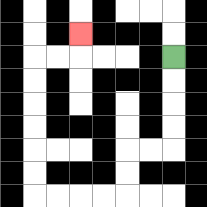{'start': '[7, 2]', 'end': '[3, 1]', 'path_directions': 'D,D,D,D,L,L,D,D,L,L,L,L,U,U,U,U,U,U,R,R,U', 'path_coordinates': '[[7, 2], [7, 3], [7, 4], [7, 5], [7, 6], [6, 6], [5, 6], [5, 7], [5, 8], [4, 8], [3, 8], [2, 8], [1, 8], [1, 7], [1, 6], [1, 5], [1, 4], [1, 3], [1, 2], [2, 2], [3, 2], [3, 1]]'}